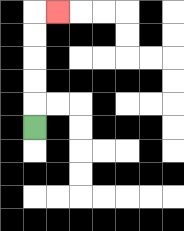{'start': '[1, 5]', 'end': '[2, 0]', 'path_directions': 'U,U,U,U,U,R', 'path_coordinates': '[[1, 5], [1, 4], [1, 3], [1, 2], [1, 1], [1, 0], [2, 0]]'}